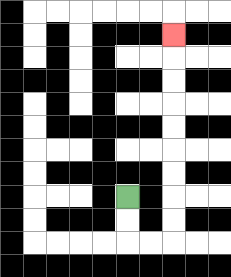{'start': '[5, 8]', 'end': '[7, 1]', 'path_directions': 'D,D,R,R,U,U,U,U,U,U,U,U,U', 'path_coordinates': '[[5, 8], [5, 9], [5, 10], [6, 10], [7, 10], [7, 9], [7, 8], [7, 7], [7, 6], [7, 5], [7, 4], [7, 3], [7, 2], [7, 1]]'}